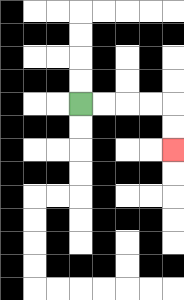{'start': '[3, 4]', 'end': '[7, 6]', 'path_directions': 'R,R,R,R,D,D', 'path_coordinates': '[[3, 4], [4, 4], [5, 4], [6, 4], [7, 4], [7, 5], [7, 6]]'}